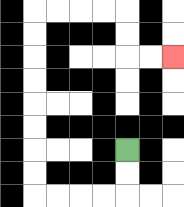{'start': '[5, 6]', 'end': '[7, 2]', 'path_directions': 'D,D,L,L,L,L,U,U,U,U,U,U,U,U,R,R,R,R,D,D,R,R', 'path_coordinates': '[[5, 6], [5, 7], [5, 8], [4, 8], [3, 8], [2, 8], [1, 8], [1, 7], [1, 6], [1, 5], [1, 4], [1, 3], [1, 2], [1, 1], [1, 0], [2, 0], [3, 0], [4, 0], [5, 0], [5, 1], [5, 2], [6, 2], [7, 2]]'}